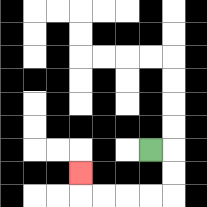{'start': '[6, 6]', 'end': '[3, 7]', 'path_directions': 'R,D,D,L,L,L,L,U', 'path_coordinates': '[[6, 6], [7, 6], [7, 7], [7, 8], [6, 8], [5, 8], [4, 8], [3, 8], [3, 7]]'}